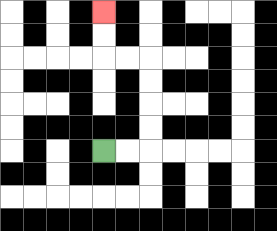{'start': '[4, 6]', 'end': '[4, 0]', 'path_directions': 'R,R,U,U,U,U,L,L,U,U', 'path_coordinates': '[[4, 6], [5, 6], [6, 6], [6, 5], [6, 4], [6, 3], [6, 2], [5, 2], [4, 2], [4, 1], [4, 0]]'}